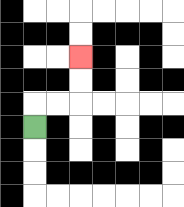{'start': '[1, 5]', 'end': '[3, 2]', 'path_directions': 'U,R,R,U,U', 'path_coordinates': '[[1, 5], [1, 4], [2, 4], [3, 4], [3, 3], [3, 2]]'}